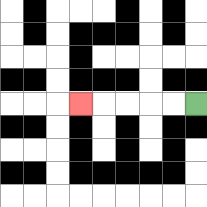{'start': '[8, 4]', 'end': '[3, 4]', 'path_directions': 'L,L,L,L,L', 'path_coordinates': '[[8, 4], [7, 4], [6, 4], [5, 4], [4, 4], [3, 4]]'}